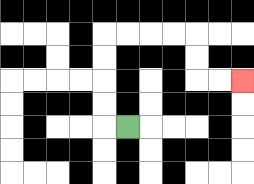{'start': '[5, 5]', 'end': '[10, 3]', 'path_directions': 'L,U,U,U,U,R,R,R,R,D,D,R,R', 'path_coordinates': '[[5, 5], [4, 5], [4, 4], [4, 3], [4, 2], [4, 1], [5, 1], [6, 1], [7, 1], [8, 1], [8, 2], [8, 3], [9, 3], [10, 3]]'}